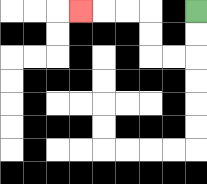{'start': '[8, 0]', 'end': '[3, 0]', 'path_directions': 'D,D,L,L,U,U,L,L,L', 'path_coordinates': '[[8, 0], [8, 1], [8, 2], [7, 2], [6, 2], [6, 1], [6, 0], [5, 0], [4, 0], [3, 0]]'}